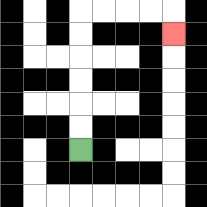{'start': '[3, 6]', 'end': '[7, 1]', 'path_directions': 'U,U,U,U,U,U,R,R,R,R,D', 'path_coordinates': '[[3, 6], [3, 5], [3, 4], [3, 3], [3, 2], [3, 1], [3, 0], [4, 0], [5, 0], [6, 0], [7, 0], [7, 1]]'}